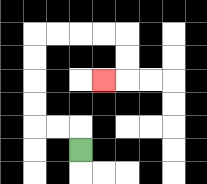{'start': '[3, 6]', 'end': '[4, 3]', 'path_directions': 'U,L,L,U,U,U,U,R,R,R,R,D,D,L', 'path_coordinates': '[[3, 6], [3, 5], [2, 5], [1, 5], [1, 4], [1, 3], [1, 2], [1, 1], [2, 1], [3, 1], [4, 1], [5, 1], [5, 2], [5, 3], [4, 3]]'}